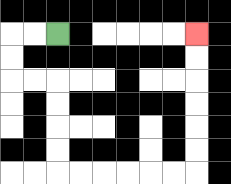{'start': '[2, 1]', 'end': '[8, 1]', 'path_directions': 'L,L,D,D,R,R,D,D,D,D,R,R,R,R,R,R,U,U,U,U,U,U', 'path_coordinates': '[[2, 1], [1, 1], [0, 1], [0, 2], [0, 3], [1, 3], [2, 3], [2, 4], [2, 5], [2, 6], [2, 7], [3, 7], [4, 7], [5, 7], [6, 7], [7, 7], [8, 7], [8, 6], [8, 5], [8, 4], [8, 3], [8, 2], [8, 1]]'}